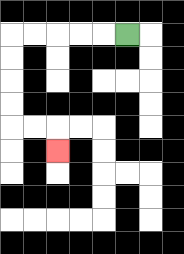{'start': '[5, 1]', 'end': '[2, 6]', 'path_directions': 'L,L,L,L,L,D,D,D,D,R,R,D', 'path_coordinates': '[[5, 1], [4, 1], [3, 1], [2, 1], [1, 1], [0, 1], [0, 2], [0, 3], [0, 4], [0, 5], [1, 5], [2, 5], [2, 6]]'}